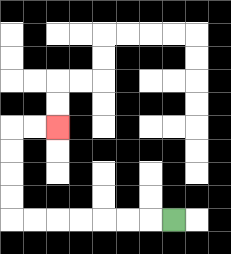{'start': '[7, 9]', 'end': '[2, 5]', 'path_directions': 'L,L,L,L,L,L,L,U,U,U,U,R,R', 'path_coordinates': '[[7, 9], [6, 9], [5, 9], [4, 9], [3, 9], [2, 9], [1, 9], [0, 9], [0, 8], [0, 7], [0, 6], [0, 5], [1, 5], [2, 5]]'}